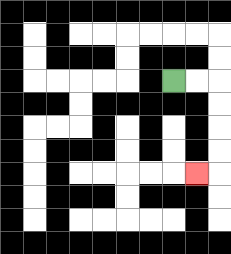{'start': '[7, 3]', 'end': '[8, 7]', 'path_directions': 'R,R,D,D,D,D,L', 'path_coordinates': '[[7, 3], [8, 3], [9, 3], [9, 4], [9, 5], [9, 6], [9, 7], [8, 7]]'}